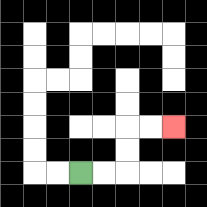{'start': '[3, 7]', 'end': '[7, 5]', 'path_directions': 'R,R,U,U,R,R', 'path_coordinates': '[[3, 7], [4, 7], [5, 7], [5, 6], [5, 5], [6, 5], [7, 5]]'}